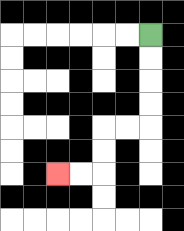{'start': '[6, 1]', 'end': '[2, 7]', 'path_directions': 'D,D,D,D,L,L,D,D,L,L', 'path_coordinates': '[[6, 1], [6, 2], [6, 3], [6, 4], [6, 5], [5, 5], [4, 5], [4, 6], [4, 7], [3, 7], [2, 7]]'}